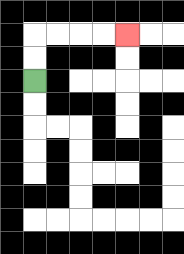{'start': '[1, 3]', 'end': '[5, 1]', 'path_directions': 'U,U,R,R,R,R', 'path_coordinates': '[[1, 3], [1, 2], [1, 1], [2, 1], [3, 1], [4, 1], [5, 1]]'}